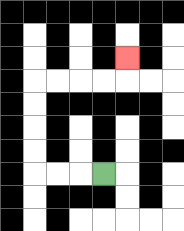{'start': '[4, 7]', 'end': '[5, 2]', 'path_directions': 'L,L,L,U,U,U,U,R,R,R,R,U', 'path_coordinates': '[[4, 7], [3, 7], [2, 7], [1, 7], [1, 6], [1, 5], [1, 4], [1, 3], [2, 3], [3, 3], [4, 3], [5, 3], [5, 2]]'}